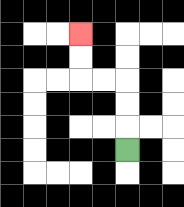{'start': '[5, 6]', 'end': '[3, 1]', 'path_directions': 'U,U,U,L,L,U,U', 'path_coordinates': '[[5, 6], [5, 5], [5, 4], [5, 3], [4, 3], [3, 3], [3, 2], [3, 1]]'}